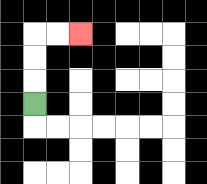{'start': '[1, 4]', 'end': '[3, 1]', 'path_directions': 'U,U,U,R,R', 'path_coordinates': '[[1, 4], [1, 3], [1, 2], [1, 1], [2, 1], [3, 1]]'}